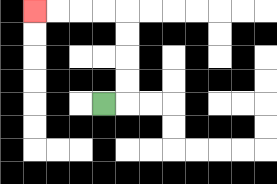{'start': '[4, 4]', 'end': '[1, 0]', 'path_directions': 'R,U,U,U,U,L,L,L,L', 'path_coordinates': '[[4, 4], [5, 4], [5, 3], [5, 2], [5, 1], [5, 0], [4, 0], [3, 0], [2, 0], [1, 0]]'}